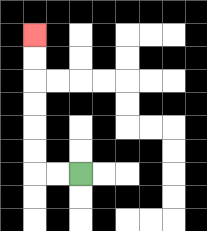{'start': '[3, 7]', 'end': '[1, 1]', 'path_directions': 'L,L,U,U,U,U,U,U', 'path_coordinates': '[[3, 7], [2, 7], [1, 7], [1, 6], [1, 5], [1, 4], [1, 3], [1, 2], [1, 1]]'}